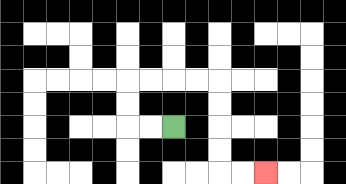{'start': '[7, 5]', 'end': '[11, 7]', 'path_directions': 'L,L,U,U,R,R,R,R,D,D,D,D,R,R', 'path_coordinates': '[[7, 5], [6, 5], [5, 5], [5, 4], [5, 3], [6, 3], [7, 3], [8, 3], [9, 3], [9, 4], [9, 5], [9, 6], [9, 7], [10, 7], [11, 7]]'}